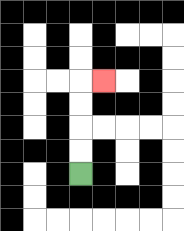{'start': '[3, 7]', 'end': '[4, 3]', 'path_directions': 'U,U,U,U,R', 'path_coordinates': '[[3, 7], [3, 6], [3, 5], [3, 4], [3, 3], [4, 3]]'}